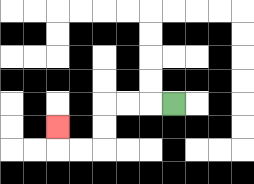{'start': '[7, 4]', 'end': '[2, 5]', 'path_directions': 'L,L,L,D,D,L,L,U', 'path_coordinates': '[[7, 4], [6, 4], [5, 4], [4, 4], [4, 5], [4, 6], [3, 6], [2, 6], [2, 5]]'}